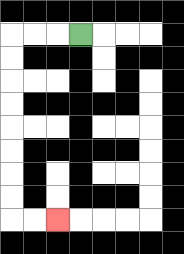{'start': '[3, 1]', 'end': '[2, 9]', 'path_directions': 'L,L,L,D,D,D,D,D,D,D,D,R,R', 'path_coordinates': '[[3, 1], [2, 1], [1, 1], [0, 1], [0, 2], [0, 3], [0, 4], [0, 5], [0, 6], [0, 7], [0, 8], [0, 9], [1, 9], [2, 9]]'}